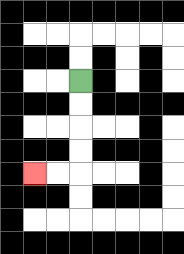{'start': '[3, 3]', 'end': '[1, 7]', 'path_directions': 'D,D,D,D,L,L', 'path_coordinates': '[[3, 3], [3, 4], [3, 5], [3, 6], [3, 7], [2, 7], [1, 7]]'}